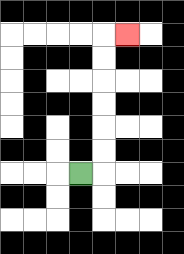{'start': '[3, 7]', 'end': '[5, 1]', 'path_directions': 'R,U,U,U,U,U,U,R', 'path_coordinates': '[[3, 7], [4, 7], [4, 6], [4, 5], [4, 4], [4, 3], [4, 2], [4, 1], [5, 1]]'}